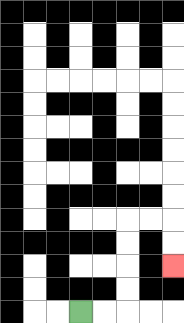{'start': '[3, 13]', 'end': '[7, 11]', 'path_directions': 'R,R,U,U,U,U,R,R,D,D', 'path_coordinates': '[[3, 13], [4, 13], [5, 13], [5, 12], [5, 11], [5, 10], [5, 9], [6, 9], [7, 9], [7, 10], [7, 11]]'}